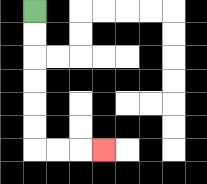{'start': '[1, 0]', 'end': '[4, 6]', 'path_directions': 'D,D,D,D,D,D,R,R,R', 'path_coordinates': '[[1, 0], [1, 1], [1, 2], [1, 3], [1, 4], [1, 5], [1, 6], [2, 6], [3, 6], [4, 6]]'}